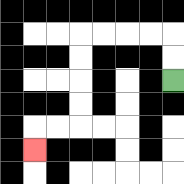{'start': '[7, 3]', 'end': '[1, 6]', 'path_directions': 'U,U,L,L,L,L,D,D,D,D,L,L,D', 'path_coordinates': '[[7, 3], [7, 2], [7, 1], [6, 1], [5, 1], [4, 1], [3, 1], [3, 2], [3, 3], [3, 4], [3, 5], [2, 5], [1, 5], [1, 6]]'}